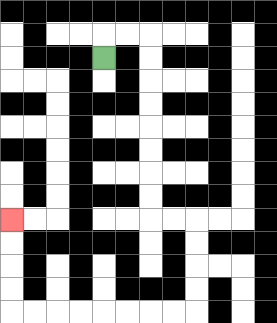{'start': '[4, 2]', 'end': '[0, 9]', 'path_directions': 'U,R,R,D,D,D,D,D,D,D,D,R,R,D,D,D,D,L,L,L,L,L,L,L,L,U,U,U,U', 'path_coordinates': '[[4, 2], [4, 1], [5, 1], [6, 1], [6, 2], [6, 3], [6, 4], [6, 5], [6, 6], [6, 7], [6, 8], [6, 9], [7, 9], [8, 9], [8, 10], [8, 11], [8, 12], [8, 13], [7, 13], [6, 13], [5, 13], [4, 13], [3, 13], [2, 13], [1, 13], [0, 13], [0, 12], [0, 11], [0, 10], [0, 9]]'}